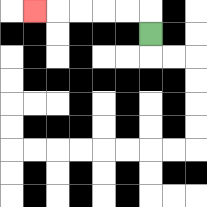{'start': '[6, 1]', 'end': '[1, 0]', 'path_directions': 'U,L,L,L,L,L', 'path_coordinates': '[[6, 1], [6, 0], [5, 0], [4, 0], [3, 0], [2, 0], [1, 0]]'}